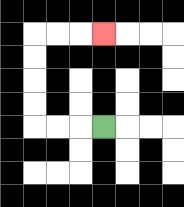{'start': '[4, 5]', 'end': '[4, 1]', 'path_directions': 'L,L,L,U,U,U,U,R,R,R', 'path_coordinates': '[[4, 5], [3, 5], [2, 5], [1, 5], [1, 4], [1, 3], [1, 2], [1, 1], [2, 1], [3, 1], [4, 1]]'}